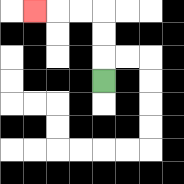{'start': '[4, 3]', 'end': '[1, 0]', 'path_directions': 'U,U,U,L,L,L', 'path_coordinates': '[[4, 3], [4, 2], [4, 1], [4, 0], [3, 0], [2, 0], [1, 0]]'}